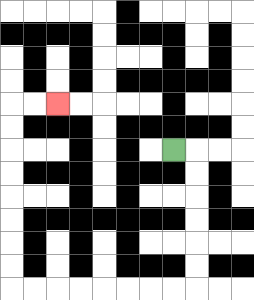{'start': '[7, 6]', 'end': '[2, 4]', 'path_directions': 'R,D,D,D,D,D,D,L,L,L,L,L,L,L,L,U,U,U,U,U,U,U,U,R,R', 'path_coordinates': '[[7, 6], [8, 6], [8, 7], [8, 8], [8, 9], [8, 10], [8, 11], [8, 12], [7, 12], [6, 12], [5, 12], [4, 12], [3, 12], [2, 12], [1, 12], [0, 12], [0, 11], [0, 10], [0, 9], [0, 8], [0, 7], [0, 6], [0, 5], [0, 4], [1, 4], [2, 4]]'}